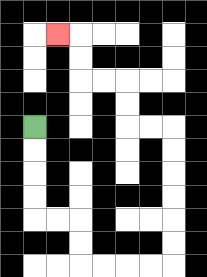{'start': '[1, 5]', 'end': '[2, 1]', 'path_directions': 'D,D,D,D,R,R,D,D,R,R,R,R,U,U,U,U,U,U,L,L,U,U,L,L,U,U,L', 'path_coordinates': '[[1, 5], [1, 6], [1, 7], [1, 8], [1, 9], [2, 9], [3, 9], [3, 10], [3, 11], [4, 11], [5, 11], [6, 11], [7, 11], [7, 10], [7, 9], [7, 8], [7, 7], [7, 6], [7, 5], [6, 5], [5, 5], [5, 4], [5, 3], [4, 3], [3, 3], [3, 2], [3, 1], [2, 1]]'}